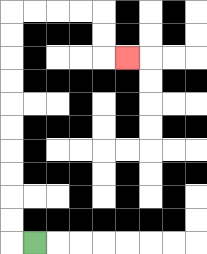{'start': '[1, 10]', 'end': '[5, 2]', 'path_directions': 'L,U,U,U,U,U,U,U,U,U,U,R,R,R,R,D,D,R', 'path_coordinates': '[[1, 10], [0, 10], [0, 9], [0, 8], [0, 7], [0, 6], [0, 5], [0, 4], [0, 3], [0, 2], [0, 1], [0, 0], [1, 0], [2, 0], [3, 0], [4, 0], [4, 1], [4, 2], [5, 2]]'}